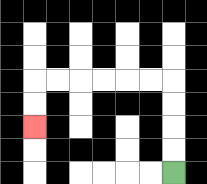{'start': '[7, 7]', 'end': '[1, 5]', 'path_directions': 'U,U,U,U,L,L,L,L,L,L,D,D', 'path_coordinates': '[[7, 7], [7, 6], [7, 5], [7, 4], [7, 3], [6, 3], [5, 3], [4, 3], [3, 3], [2, 3], [1, 3], [1, 4], [1, 5]]'}